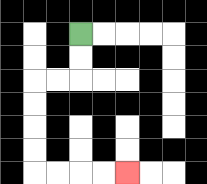{'start': '[3, 1]', 'end': '[5, 7]', 'path_directions': 'D,D,L,L,D,D,D,D,R,R,R,R', 'path_coordinates': '[[3, 1], [3, 2], [3, 3], [2, 3], [1, 3], [1, 4], [1, 5], [1, 6], [1, 7], [2, 7], [3, 7], [4, 7], [5, 7]]'}